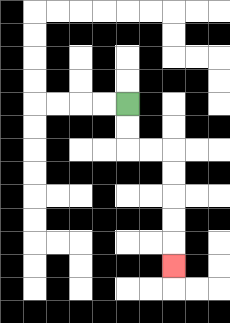{'start': '[5, 4]', 'end': '[7, 11]', 'path_directions': 'D,D,R,R,D,D,D,D,D', 'path_coordinates': '[[5, 4], [5, 5], [5, 6], [6, 6], [7, 6], [7, 7], [7, 8], [7, 9], [7, 10], [7, 11]]'}